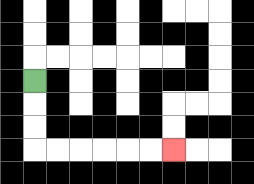{'start': '[1, 3]', 'end': '[7, 6]', 'path_directions': 'D,D,D,R,R,R,R,R,R', 'path_coordinates': '[[1, 3], [1, 4], [1, 5], [1, 6], [2, 6], [3, 6], [4, 6], [5, 6], [6, 6], [7, 6]]'}